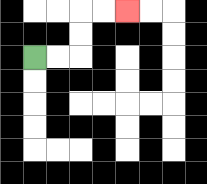{'start': '[1, 2]', 'end': '[5, 0]', 'path_directions': 'R,R,U,U,R,R', 'path_coordinates': '[[1, 2], [2, 2], [3, 2], [3, 1], [3, 0], [4, 0], [5, 0]]'}